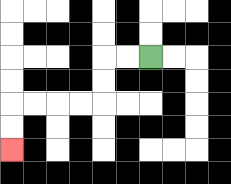{'start': '[6, 2]', 'end': '[0, 6]', 'path_directions': 'L,L,D,D,L,L,L,L,D,D', 'path_coordinates': '[[6, 2], [5, 2], [4, 2], [4, 3], [4, 4], [3, 4], [2, 4], [1, 4], [0, 4], [0, 5], [0, 6]]'}